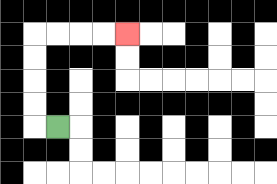{'start': '[2, 5]', 'end': '[5, 1]', 'path_directions': 'L,U,U,U,U,R,R,R,R', 'path_coordinates': '[[2, 5], [1, 5], [1, 4], [1, 3], [1, 2], [1, 1], [2, 1], [3, 1], [4, 1], [5, 1]]'}